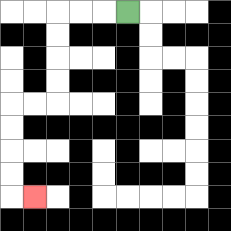{'start': '[5, 0]', 'end': '[1, 8]', 'path_directions': 'L,L,L,D,D,D,D,L,L,D,D,D,D,R', 'path_coordinates': '[[5, 0], [4, 0], [3, 0], [2, 0], [2, 1], [2, 2], [2, 3], [2, 4], [1, 4], [0, 4], [0, 5], [0, 6], [0, 7], [0, 8], [1, 8]]'}